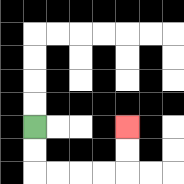{'start': '[1, 5]', 'end': '[5, 5]', 'path_directions': 'D,D,R,R,R,R,U,U', 'path_coordinates': '[[1, 5], [1, 6], [1, 7], [2, 7], [3, 7], [4, 7], [5, 7], [5, 6], [5, 5]]'}